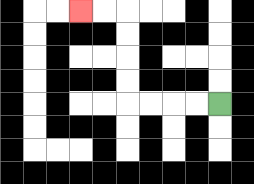{'start': '[9, 4]', 'end': '[3, 0]', 'path_directions': 'L,L,L,L,U,U,U,U,L,L', 'path_coordinates': '[[9, 4], [8, 4], [7, 4], [6, 4], [5, 4], [5, 3], [5, 2], [5, 1], [5, 0], [4, 0], [3, 0]]'}